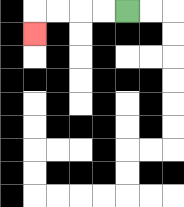{'start': '[5, 0]', 'end': '[1, 1]', 'path_directions': 'L,L,L,L,D', 'path_coordinates': '[[5, 0], [4, 0], [3, 0], [2, 0], [1, 0], [1, 1]]'}